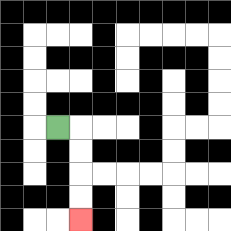{'start': '[2, 5]', 'end': '[3, 9]', 'path_directions': 'R,D,D,D,D', 'path_coordinates': '[[2, 5], [3, 5], [3, 6], [3, 7], [3, 8], [3, 9]]'}